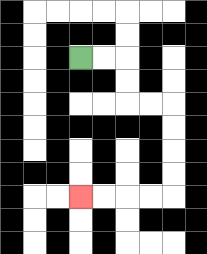{'start': '[3, 2]', 'end': '[3, 8]', 'path_directions': 'R,R,D,D,R,R,D,D,D,D,L,L,L,L', 'path_coordinates': '[[3, 2], [4, 2], [5, 2], [5, 3], [5, 4], [6, 4], [7, 4], [7, 5], [7, 6], [7, 7], [7, 8], [6, 8], [5, 8], [4, 8], [3, 8]]'}